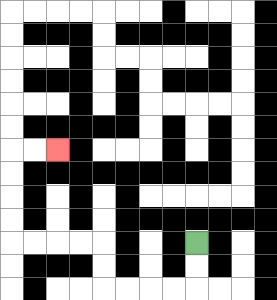{'start': '[8, 10]', 'end': '[2, 6]', 'path_directions': 'D,D,L,L,L,L,U,U,L,L,L,L,U,U,U,U,R,R', 'path_coordinates': '[[8, 10], [8, 11], [8, 12], [7, 12], [6, 12], [5, 12], [4, 12], [4, 11], [4, 10], [3, 10], [2, 10], [1, 10], [0, 10], [0, 9], [0, 8], [0, 7], [0, 6], [1, 6], [2, 6]]'}